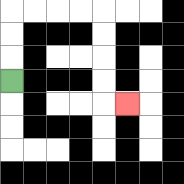{'start': '[0, 3]', 'end': '[5, 4]', 'path_directions': 'U,U,U,R,R,R,R,D,D,D,D,R', 'path_coordinates': '[[0, 3], [0, 2], [0, 1], [0, 0], [1, 0], [2, 0], [3, 0], [4, 0], [4, 1], [4, 2], [4, 3], [4, 4], [5, 4]]'}